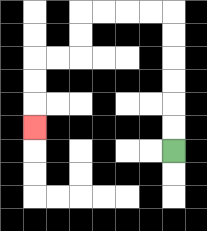{'start': '[7, 6]', 'end': '[1, 5]', 'path_directions': 'U,U,U,U,U,U,L,L,L,L,D,D,L,L,D,D,D', 'path_coordinates': '[[7, 6], [7, 5], [7, 4], [7, 3], [7, 2], [7, 1], [7, 0], [6, 0], [5, 0], [4, 0], [3, 0], [3, 1], [3, 2], [2, 2], [1, 2], [1, 3], [1, 4], [1, 5]]'}